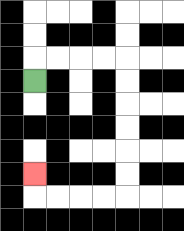{'start': '[1, 3]', 'end': '[1, 7]', 'path_directions': 'U,R,R,R,R,D,D,D,D,D,D,L,L,L,L,U', 'path_coordinates': '[[1, 3], [1, 2], [2, 2], [3, 2], [4, 2], [5, 2], [5, 3], [5, 4], [5, 5], [5, 6], [5, 7], [5, 8], [4, 8], [3, 8], [2, 8], [1, 8], [1, 7]]'}